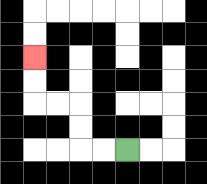{'start': '[5, 6]', 'end': '[1, 2]', 'path_directions': 'L,L,U,U,L,L,U,U', 'path_coordinates': '[[5, 6], [4, 6], [3, 6], [3, 5], [3, 4], [2, 4], [1, 4], [1, 3], [1, 2]]'}